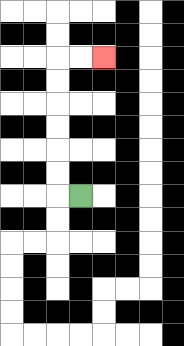{'start': '[3, 8]', 'end': '[4, 2]', 'path_directions': 'L,U,U,U,U,U,U,R,R', 'path_coordinates': '[[3, 8], [2, 8], [2, 7], [2, 6], [2, 5], [2, 4], [2, 3], [2, 2], [3, 2], [4, 2]]'}